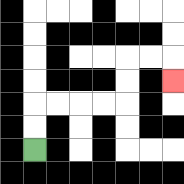{'start': '[1, 6]', 'end': '[7, 3]', 'path_directions': 'U,U,R,R,R,R,U,U,R,R,D', 'path_coordinates': '[[1, 6], [1, 5], [1, 4], [2, 4], [3, 4], [4, 4], [5, 4], [5, 3], [5, 2], [6, 2], [7, 2], [7, 3]]'}